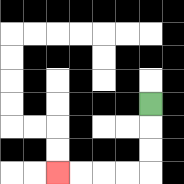{'start': '[6, 4]', 'end': '[2, 7]', 'path_directions': 'D,D,D,L,L,L,L', 'path_coordinates': '[[6, 4], [6, 5], [6, 6], [6, 7], [5, 7], [4, 7], [3, 7], [2, 7]]'}